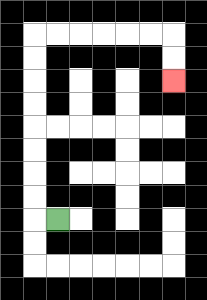{'start': '[2, 9]', 'end': '[7, 3]', 'path_directions': 'L,U,U,U,U,U,U,U,U,R,R,R,R,R,R,D,D', 'path_coordinates': '[[2, 9], [1, 9], [1, 8], [1, 7], [1, 6], [1, 5], [1, 4], [1, 3], [1, 2], [1, 1], [2, 1], [3, 1], [4, 1], [5, 1], [6, 1], [7, 1], [7, 2], [7, 3]]'}